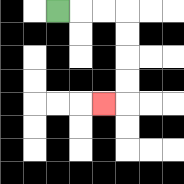{'start': '[2, 0]', 'end': '[4, 4]', 'path_directions': 'R,R,R,D,D,D,D,L', 'path_coordinates': '[[2, 0], [3, 0], [4, 0], [5, 0], [5, 1], [5, 2], [5, 3], [5, 4], [4, 4]]'}